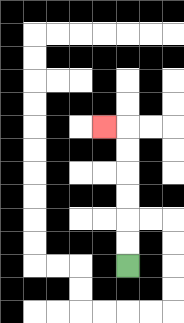{'start': '[5, 11]', 'end': '[4, 5]', 'path_directions': 'U,U,U,U,U,U,L', 'path_coordinates': '[[5, 11], [5, 10], [5, 9], [5, 8], [5, 7], [5, 6], [5, 5], [4, 5]]'}